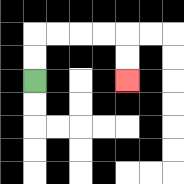{'start': '[1, 3]', 'end': '[5, 3]', 'path_directions': 'U,U,R,R,R,R,D,D', 'path_coordinates': '[[1, 3], [1, 2], [1, 1], [2, 1], [3, 1], [4, 1], [5, 1], [5, 2], [5, 3]]'}